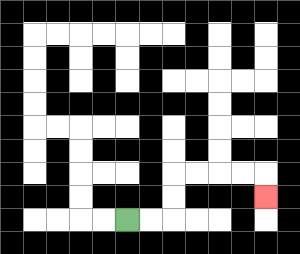{'start': '[5, 9]', 'end': '[11, 8]', 'path_directions': 'R,R,U,U,R,R,R,R,D', 'path_coordinates': '[[5, 9], [6, 9], [7, 9], [7, 8], [7, 7], [8, 7], [9, 7], [10, 7], [11, 7], [11, 8]]'}